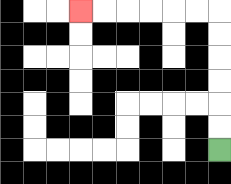{'start': '[9, 6]', 'end': '[3, 0]', 'path_directions': 'U,U,U,U,U,U,L,L,L,L,L,L', 'path_coordinates': '[[9, 6], [9, 5], [9, 4], [9, 3], [9, 2], [9, 1], [9, 0], [8, 0], [7, 0], [6, 0], [5, 0], [4, 0], [3, 0]]'}